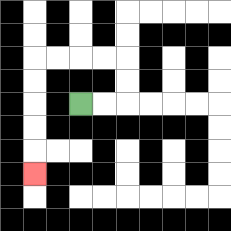{'start': '[3, 4]', 'end': '[1, 7]', 'path_directions': 'R,R,U,U,L,L,L,L,D,D,D,D,D', 'path_coordinates': '[[3, 4], [4, 4], [5, 4], [5, 3], [5, 2], [4, 2], [3, 2], [2, 2], [1, 2], [1, 3], [1, 4], [1, 5], [1, 6], [1, 7]]'}